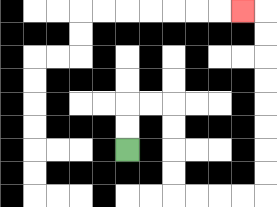{'start': '[5, 6]', 'end': '[10, 0]', 'path_directions': 'U,U,R,R,D,D,D,D,R,R,R,R,U,U,U,U,U,U,U,U,L', 'path_coordinates': '[[5, 6], [5, 5], [5, 4], [6, 4], [7, 4], [7, 5], [7, 6], [7, 7], [7, 8], [8, 8], [9, 8], [10, 8], [11, 8], [11, 7], [11, 6], [11, 5], [11, 4], [11, 3], [11, 2], [11, 1], [11, 0], [10, 0]]'}